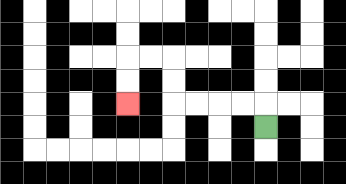{'start': '[11, 5]', 'end': '[5, 4]', 'path_directions': 'U,L,L,L,L,U,U,L,L,D,D', 'path_coordinates': '[[11, 5], [11, 4], [10, 4], [9, 4], [8, 4], [7, 4], [7, 3], [7, 2], [6, 2], [5, 2], [5, 3], [5, 4]]'}